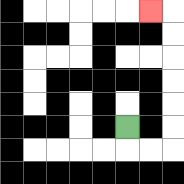{'start': '[5, 5]', 'end': '[6, 0]', 'path_directions': 'D,R,R,U,U,U,U,U,U,L', 'path_coordinates': '[[5, 5], [5, 6], [6, 6], [7, 6], [7, 5], [7, 4], [7, 3], [7, 2], [7, 1], [7, 0], [6, 0]]'}